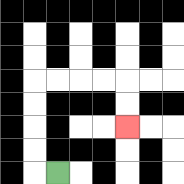{'start': '[2, 7]', 'end': '[5, 5]', 'path_directions': 'L,U,U,U,U,R,R,R,R,D,D', 'path_coordinates': '[[2, 7], [1, 7], [1, 6], [1, 5], [1, 4], [1, 3], [2, 3], [3, 3], [4, 3], [5, 3], [5, 4], [5, 5]]'}